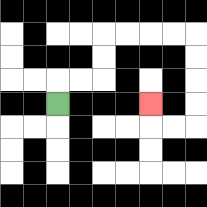{'start': '[2, 4]', 'end': '[6, 4]', 'path_directions': 'U,R,R,U,U,R,R,R,R,D,D,D,D,L,L,U', 'path_coordinates': '[[2, 4], [2, 3], [3, 3], [4, 3], [4, 2], [4, 1], [5, 1], [6, 1], [7, 1], [8, 1], [8, 2], [8, 3], [8, 4], [8, 5], [7, 5], [6, 5], [6, 4]]'}